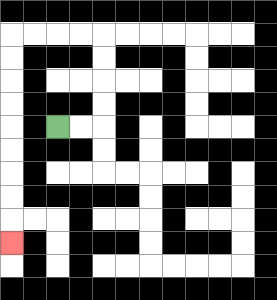{'start': '[2, 5]', 'end': '[0, 10]', 'path_directions': 'R,R,U,U,U,U,L,L,L,L,D,D,D,D,D,D,D,D,D', 'path_coordinates': '[[2, 5], [3, 5], [4, 5], [4, 4], [4, 3], [4, 2], [4, 1], [3, 1], [2, 1], [1, 1], [0, 1], [0, 2], [0, 3], [0, 4], [0, 5], [0, 6], [0, 7], [0, 8], [0, 9], [0, 10]]'}